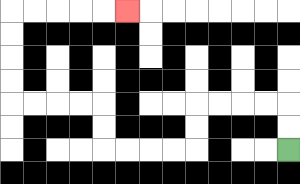{'start': '[12, 6]', 'end': '[5, 0]', 'path_directions': 'U,U,L,L,L,L,D,D,L,L,L,L,U,U,L,L,L,L,U,U,U,U,R,R,R,R,R', 'path_coordinates': '[[12, 6], [12, 5], [12, 4], [11, 4], [10, 4], [9, 4], [8, 4], [8, 5], [8, 6], [7, 6], [6, 6], [5, 6], [4, 6], [4, 5], [4, 4], [3, 4], [2, 4], [1, 4], [0, 4], [0, 3], [0, 2], [0, 1], [0, 0], [1, 0], [2, 0], [3, 0], [4, 0], [5, 0]]'}